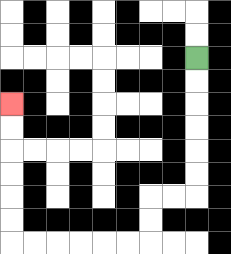{'start': '[8, 2]', 'end': '[0, 4]', 'path_directions': 'D,D,D,D,D,D,L,L,D,D,L,L,L,L,L,L,U,U,U,U,U,U', 'path_coordinates': '[[8, 2], [8, 3], [8, 4], [8, 5], [8, 6], [8, 7], [8, 8], [7, 8], [6, 8], [6, 9], [6, 10], [5, 10], [4, 10], [3, 10], [2, 10], [1, 10], [0, 10], [0, 9], [0, 8], [0, 7], [0, 6], [0, 5], [0, 4]]'}